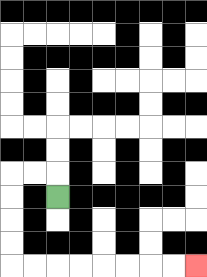{'start': '[2, 8]', 'end': '[8, 11]', 'path_directions': 'U,L,L,D,D,D,D,R,R,R,R,R,R,R,R', 'path_coordinates': '[[2, 8], [2, 7], [1, 7], [0, 7], [0, 8], [0, 9], [0, 10], [0, 11], [1, 11], [2, 11], [3, 11], [4, 11], [5, 11], [6, 11], [7, 11], [8, 11]]'}